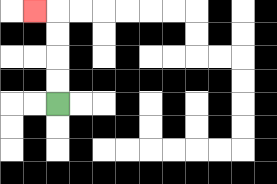{'start': '[2, 4]', 'end': '[1, 0]', 'path_directions': 'U,U,U,U,L', 'path_coordinates': '[[2, 4], [2, 3], [2, 2], [2, 1], [2, 0], [1, 0]]'}